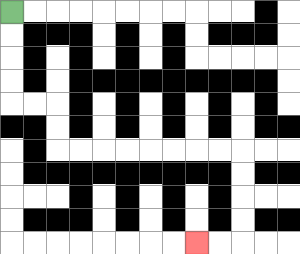{'start': '[0, 0]', 'end': '[8, 10]', 'path_directions': 'D,D,D,D,R,R,D,D,R,R,R,R,R,R,R,R,D,D,D,D,L,L', 'path_coordinates': '[[0, 0], [0, 1], [0, 2], [0, 3], [0, 4], [1, 4], [2, 4], [2, 5], [2, 6], [3, 6], [4, 6], [5, 6], [6, 6], [7, 6], [8, 6], [9, 6], [10, 6], [10, 7], [10, 8], [10, 9], [10, 10], [9, 10], [8, 10]]'}